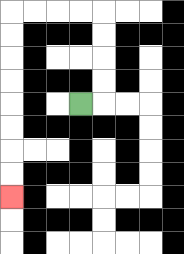{'start': '[3, 4]', 'end': '[0, 8]', 'path_directions': 'R,U,U,U,U,L,L,L,L,D,D,D,D,D,D,D,D', 'path_coordinates': '[[3, 4], [4, 4], [4, 3], [4, 2], [4, 1], [4, 0], [3, 0], [2, 0], [1, 0], [0, 0], [0, 1], [0, 2], [0, 3], [0, 4], [0, 5], [0, 6], [0, 7], [0, 8]]'}